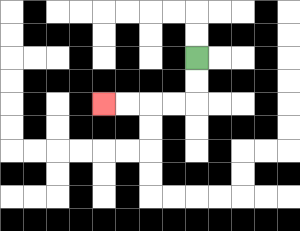{'start': '[8, 2]', 'end': '[4, 4]', 'path_directions': 'D,D,L,L,L,L', 'path_coordinates': '[[8, 2], [8, 3], [8, 4], [7, 4], [6, 4], [5, 4], [4, 4]]'}